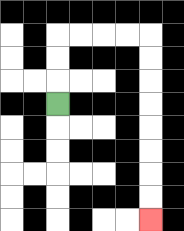{'start': '[2, 4]', 'end': '[6, 9]', 'path_directions': 'U,U,U,R,R,R,R,D,D,D,D,D,D,D,D', 'path_coordinates': '[[2, 4], [2, 3], [2, 2], [2, 1], [3, 1], [4, 1], [5, 1], [6, 1], [6, 2], [6, 3], [6, 4], [6, 5], [6, 6], [6, 7], [6, 8], [6, 9]]'}